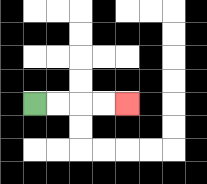{'start': '[1, 4]', 'end': '[5, 4]', 'path_directions': 'R,R,R,R', 'path_coordinates': '[[1, 4], [2, 4], [3, 4], [4, 4], [5, 4]]'}